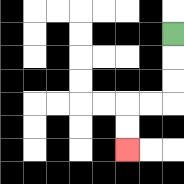{'start': '[7, 1]', 'end': '[5, 6]', 'path_directions': 'D,D,D,L,L,D,D', 'path_coordinates': '[[7, 1], [7, 2], [7, 3], [7, 4], [6, 4], [5, 4], [5, 5], [5, 6]]'}